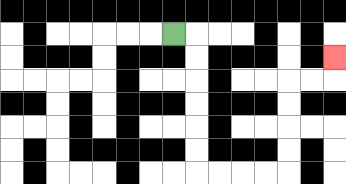{'start': '[7, 1]', 'end': '[14, 2]', 'path_directions': 'R,D,D,D,D,D,D,R,R,R,R,U,U,U,U,R,R,U', 'path_coordinates': '[[7, 1], [8, 1], [8, 2], [8, 3], [8, 4], [8, 5], [8, 6], [8, 7], [9, 7], [10, 7], [11, 7], [12, 7], [12, 6], [12, 5], [12, 4], [12, 3], [13, 3], [14, 3], [14, 2]]'}